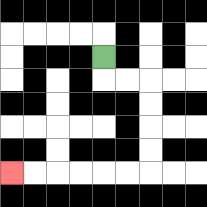{'start': '[4, 2]', 'end': '[0, 7]', 'path_directions': 'D,R,R,D,D,D,D,L,L,L,L,L,L', 'path_coordinates': '[[4, 2], [4, 3], [5, 3], [6, 3], [6, 4], [6, 5], [6, 6], [6, 7], [5, 7], [4, 7], [3, 7], [2, 7], [1, 7], [0, 7]]'}